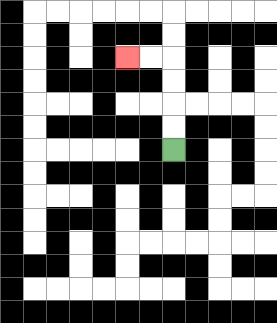{'start': '[7, 6]', 'end': '[5, 2]', 'path_directions': 'U,U,U,U,L,L', 'path_coordinates': '[[7, 6], [7, 5], [7, 4], [7, 3], [7, 2], [6, 2], [5, 2]]'}